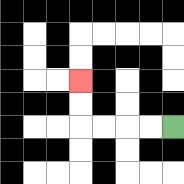{'start': '[7, 5]', 'end': '[3, 3]', 'path_directions': 'L,L,L,L,U,U', 'path_coordinates': '[[7, 5], [6, 5], [5, 5], [4, 5], [3, 5], [3, 4], [3, 3]]'}